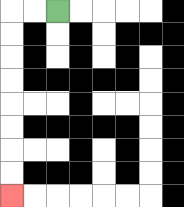{'start': '[2, 0]', 'end': '[0, 8]', 'path_directions': 'L,L,D,D,D,D,D,D,D,D', 'path_coordinates': '[[2, 0], [1, 0], [0, 0], [0, 1], [0, 2], [0, 3], [0, 4], [0, 5], [0, 6], [0, 7], [0, 8]]'}